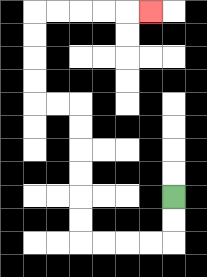{'start': '[7, 8]', 'end': '[6, 0]', 'path_directions': 'D,D,L,L,L,L,U,U,U,U,U,U,L,L,U,U,U,U,R,R,R,R,R', 'path_coordinates': '[[7, 8], [7, 9], [7, 10], [6, 10], [5, 10], [4, 10], [3, 10], [3, 9], [3, 8], [3, 7], [3, 6], [3, 5], [3, 4], [2, 4], [1, 4], [1, 3], [1, 2], [1, 1], [1, 0], [2, 0], [3, 0], [4, 0], [5, 0], [6, 0]]'}